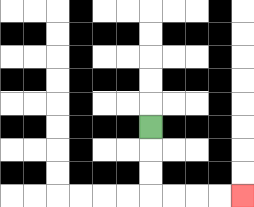{'start': '[6, 5]', 'end': '[10, 8]', 'path_directions': 'D,D,D,R,R,R,R', 'path_coordinates': '[[6, 5], [6, 6], [6, 7], [6, 8], [7, 8], [8, 8], [9, 8], [10, 8]]'}